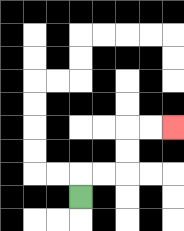{'start': '[3, 8]', 'end': '[7, 5]', 'path_directions': 'U,R,R,U,U,R,R', 'path_coordinates': '[[3, 8], [3, 7], [4, 7], [5, 7], [5, 6], [5, 5], [6, 5], [7, 5]]'}